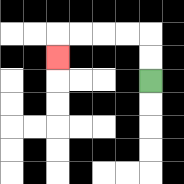{'start': '[6, 3]', 'end': '[2, 2]', 'path_directions': 'U,U,L,L,L,L,D', 'path_coordinates': '[[6, 3], [6, 2], [6, 1], [5, 1], [4, 1], [3, 1], [2, 1], [2, 2]]'}